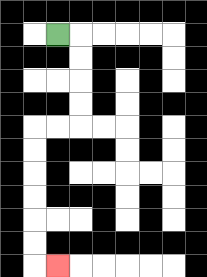{'start': '[2, 1]', 'end': '[2, 11]', 'path_directions': 'R,D,D,D,D,L,L,D,D,D,D,D,D,R', 'path_coordinates': '[[2, 1], [3, 1], [3, 2], [3, 3], [3, 4], [3, 5], [2, 5], [1, 5], [1, 6], [1, 7], [1, 8], [1, 9], [1, 10], [1, 11], [2, 11]]'}